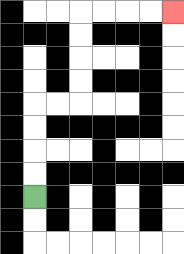{'start': '[1, 8]', 'end': '[7, 0]', 'path_directions': 'U,U,U,U,R,R,U,U,U,U,R,R,R,R', 'path_coordinates': '[[1, 8], [1, 7], [1, 6], [1, 5], [1, 4], [2, 4], [3, 4], [3, 3], [3, 2], [3, 1], [3, 0], [4, 0], [5, 0], [6, 0], [7, 0]]'}